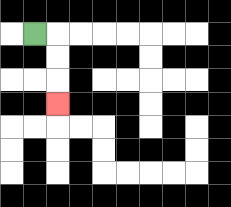{'start': '[1, 1]', 'end': '[2, 4]', 'path_directions': 'R,D,D,D', 'path_coordinates': '[[1, 1], [2, 1], [2, 2], [2, 3], [2, 4]]'}